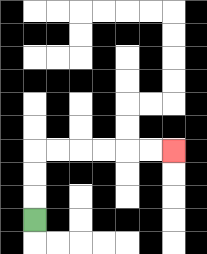{'start': '[1, 9]', 'end': '[7, 6]', 'path_directions': 'U,U,U,R,R,R,R,R,R', 'path_coordinates': '[[1, 9], [1, 8], [1, 7], [1, 6], [2, 6], [3, 6], [4, 6], [5, 6], [6, 6], [7, 6]]'}